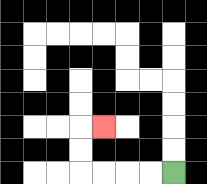{'start': '[7, 7]', 'end': '[4, 5]', 'path_directions': 'L,L,L,L,U,U,R', 'path_coordinates': '[[7, 7], [6, 7], [5, 7], [4, 7], [3, 7], [3, 6], [3, 5], [4, 5]]'}